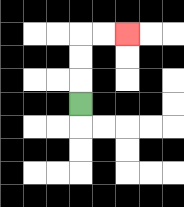{'start': '[3, 4]', 'end': '[5, 1]', 'path_directions': 'U,U,U,R,R', 'path_coordinates': '[[3, 4], [3, 3], [3, 2], [3, 1], [4, 1], [5, 1]]'}